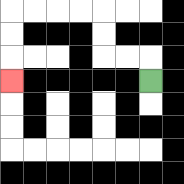{'start': '[6, 3]', 'end': '[0, 3]', 'path_directions': 'U,L,L,U,U,L,L,L,L,D,D,D', 'path_coordinates': '[[6, 3], [6, 2], [5, 2], [4, 2], [4, 1], [4, 0], [3, 0], [2, 0], [1, 0], [0, 0], [0, 1], [0, 2], [0, 3]]'}